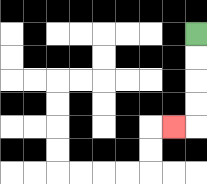{'start': '[8, 1]', 'end': '[7, 5]', 'path_directions': 'D,D,D,D,L', 'path_coordinates': '[[8, 1], [8, 2], [8, 3], [8, 4], [8, 5], [7, 5]]'}